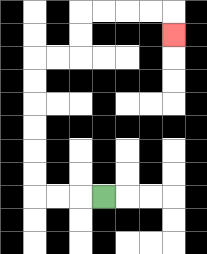{'start': '[4, 8]', 'end': '[7, 1]', 'path_directions': 'L,L,L,U,U,U,U,U,U,R,R,U,U,R,R,R,R,D', 'path_coordinates': '[[4, 8], [3, 8], [2, 8], [1, 8], [1, 7], [1, 6], [1, 5], [1, 4], [1, 3], [1, 2], [2, 2], [3, 2], [3, 1], [3, 0], [4, 0], [5, 0], [6, 0], [7, 0], [7, 1]]'}